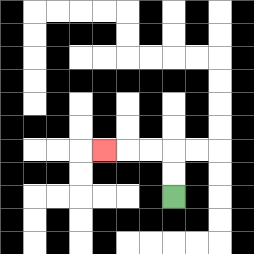{'start': '[7, 8]', 'end': '[4, 6]', 'path_directions': 'U,U,L,L,L', 'path_coordinates': '[[7, 8], [7, 7], [7, 6], [6, 6], [5, 6], [4, 6]]'}